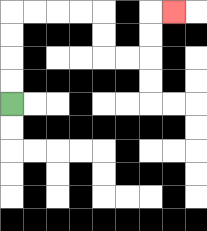{'start': '[0, 4]', 'end': '[7, 0]', 'path_directions': 'U,U,U,U,R,R,R,R,D,D,R,R,U,U,R', 'path_coordinates': '[[0, 4], [0, 3], [0, 2], [0, 1], [0, 0], [1, 0], [2, 0], [3, 0], [4, 0], [4, 1], [4, 2], [5, 2], [6, 2], [6, 1], [6, 0], [7, 0]]'}